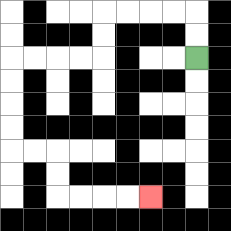{'start': '[8, 2]', 'end': '[6, 8]', 'path_directions': 'U,U,L,L,L,L,D,D,L,L,L,L,D,D,D,D,R,R,D,D,R,R,R,R', 'path_coordinates': '[[8, 2], [8, 1], [8, 0], [7, 0], [6, 0], [5, 0], [4, 0], [4, 1], [4, 2], [3, 2], [2, 2], [1, 2], [0, 2], [0, 3], [0, 4], [0, 5], [0, 6], [1, 6], [2, 6], [2, 7], [2, 8], [3, 8], [4, 8], [5, 8], [6, 8]]'}